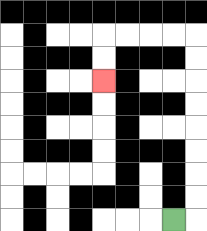{'start': '[7, 9]', 'end': '[4, 3]', 'path_directions': 'R,U,U,U,U,U,U,U,U,L,L,L,L,D,D', 'path_coordinates': '[[7, 9], [8, 9], [8, 8], [8, 7], [8, 6], [8, 5], [8, 4], [8, 3], [8, 2], [8, 1], [7, 1], [6, 1], [5, 1], [4, 1], [4, 2], [4, 3]]'}